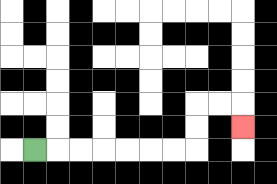{'start': '[1, 6]', 'end': '[10, 5]', 'path_directions': 'R,R,R,R,R,R,R,U,U,R,R,D', 'path_coordinates': '[[1, 6], [2, 6], [3, 6], [4, 6], [5, 6], [6, 6], [7, 6], [8, 6], [8, 5], [8, 4], [9, 4], [10, 4], [10, 5]]'}